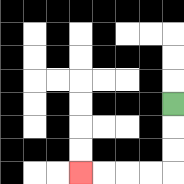{'start': '[7, 4]', 'end': '[3, 7]', 'path_directions': 'D,D,D,L,L,L,L', 'path_coordinates': '[[7, 4], [7, 5], [7, 6], [7, 7], [6, 7], [5, 7], [4, 7], [3, 7]]'}